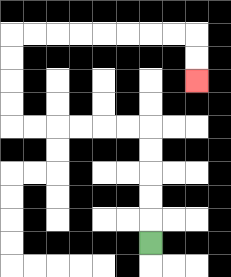{'start': '[6, 10]', 'end': '[8, 3]', 'path_directions': 'U,U,U,U,U,L,L,L,L,L,L,U,U,U,U,R,R,R,R,R,R,R,R,D,D', 'path_coordinates': '[[6, 10], [6, 9], [6, 8], [6, 7], [6, 6], [6, 5], [5, 5], [4, 5], [3, 5], [2, 5], [1, 5], [0, 5], [0, 4], [0, 3], [0, 2], [0, 1], [1, 1], [2, 1], [3, 1], [4, 1], [5, 1], [6, 1], [7, 1], [8, 1], [8, 2], [8, 3]]'}